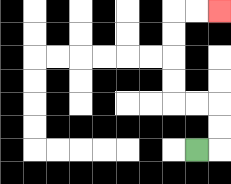{'start': '[8, 6]', 'end': '[9, 0]', 'path_directions': 'R,U,U,L,L,U,U,U,U,R,R', 'path_coordinates': '[[8, 6], [9, 6], [9, 5], [9, 4], [8, 4], [7, 4], [7, 3], [7, 2], [7, 1], [7, 0], [8, 0], [9, 0]]'}